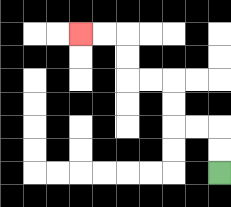{'start': '[9, 7]', 'end': '[3, 1]', 'path_directions': 'U,U,L,L,U,U,L,L,U,U,L,L', 'path_coordinates': '[[9, 7], [9, 6], [9, 5], [8, 5], [7, 5], [7, 4], [7, 3], [6, 3], [5, 3], [5, 2], [5, 1], [4, 1], [3, 1]]'}